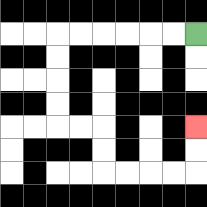{'start': '[8, 1]', 'end': '[8, 5]', 'path_directions': 'L,L,L,L,L,L,D,D,D,D,R,R,D,D,R,R,R,R,U,U', 'path_coordinates': '[[8, 1], [7, 1], [6, 1], [5, 1], [4, 1], [3, 1], [2, 1], [2, 2], [2, 3], [2, 4], [2, 5], [3, 5], [4, 5], [4, 6], [4, 7], [5, 7], [6, 7], [7, 7], [8, 7], [8, 6], [8, 5]]'}